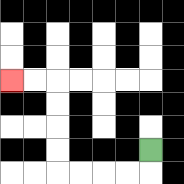{'start': '[6, 6]', 'end': '[0, 3]', 'path_directions': 'D,L,L,L,L,U,U,U,U,L,L', 'path_coordinates': '[[6, 6], [6, 7], [5, 7], [4, 7], [3, 7], [2, 7], [2, 6], [2, 5], [2, 4], [2, 3], [1, 3], [0, 3]]'}